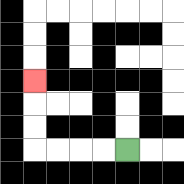{'start': '[5, 6]', 'end': '[1, 3]', 'path_directions': 'L,L,L,L,U,U,U', 'path_coordinates': '[[5, 6], [4, 6], [3, 6], [2, 6], [1, 6], [1, 5], [1, 4], [1, 3]]'}